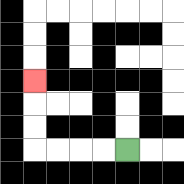{'start': '[5, 6]', 'end': '[1, 3]', 'path_directions': 'L,L,L,L,U,U,U', 'path_coordinates': '[[5, 6], [4, 6], [3, 6], [2, 6], [1, 6], [1, 5], [1, 4], [1, 3]]'}